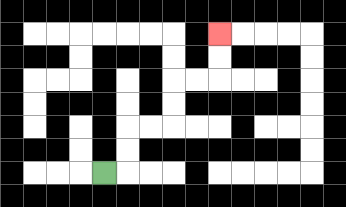{'start': '[4, 7]', 'end': '[9, 1]', 'path_directions': 'R,U,U,R,R,U,U,R,R,U,U', 'path_coordinates': '[[4, 7], [5, 7], [5, 6], [5, 5], [6, 5], [7, 5], [7, 4], [7, 3], [8, 3], [9, 3], [9, 2], [9, 1]]'}